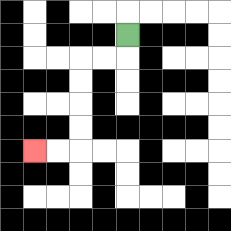{'start': '[5, 1]', 'end': '[1, 6]', 'path_directions': 'D,L,L,D,D,D,D,L,L', 'path_coordinates': '[[5, 1], [5, 2], [4, 2], [3, 2], [3, 3], [3, 4], [3, 5], [3, 6], [2, 6], [1, 6]]'}